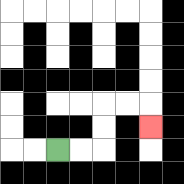{'start': '[2, 6]', 'end': '[6, 5]', 'path_directions': 'R,R,U,U,R,R,D', 'path_coordinates': '[[2, 6], [3, 6], [4, 6], [4, 5], [4, 4], [5, 4], [6, 4], [6, 5]]'}